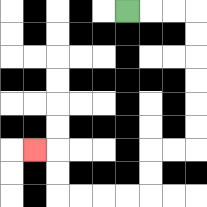{'start': '[5, 0]', 'end': '[1, 6]', 'path_directions': 'R,R,R,D,D,D,D,D,D,L,L,D,D,L,L,L,L,U,U,L', 'path_coordinates': '[[5, 0], [6, 0], [7, 0], [8, 0], [8, 1], [8, 2], [8, 3], [8, 4], [8, 5], [8, 6], [7, 6], [6, 6], [6, 7], [6, 8], [5, 8], [4, 8], [3, 8], [2, 8], [2, 7], [2, 6], [1, 6]]'}